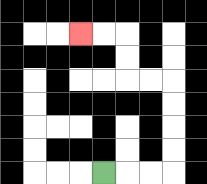{'start': '[4, 7]', 'end': '[3, 1]', 'path_directions': 'R,R,R,U,U,U,U,L,L,U,U,L,L', 'path_coordinates': '[[4, 7], [5, 7], [6, 7], [7, 7], [7, 6], [7, 5], [7, 4], [7, 3], [6, 3], [5, 3], [5, 2], [5, 1], [4, 1], [3, 1]]'}